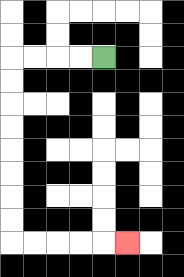{'start': '[4, 2]', 'end': '[5, 10]', 'path_directions': 'L,L,L,L,D,D,D,D,D,D,D,D,R,R,R,R,R', 'path_coordinates': '[[4, 2], [3, 2], [2, 2], [1, 2], [0, 2], [0, 3], [0, 4], [0, 5], [0, 6], [0, 7], [0, 8], [0, 9], [0, 10], [1, 10], [2, 10], [3, 10], [4, 10], [5, 10]]'}